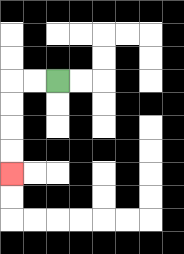{'start': '[2, 3]', 'end': '[0, 7]', 'path_directions': 'L,L,D,D,D,D', 'path_coordinates': '[[2, 3], [1, 3], [0, 3], [0, 4], [0, 5], [0, 6], [0, 7]]'}